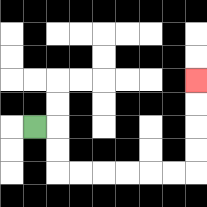{'start': '[1, 5]', 'end': '[8, 3]', 'path_directions': 'R,D,D,R,R,R,R,R,R,U,U,U,U', 'path_coordinates': '[[1, 5], [2, 5], [2, 6], [2, 7], [3, 7], [4, 7], [5, 7], [6, 7], [7, 7], [8, 7], [8, 6], [8, 5], [8, 4], [8, 3]]'}